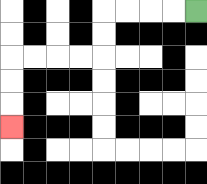{'start': '[8, 0]', 'end': '[0, 5]', 'path_directions': 'L,L,L,L,D,D,L,L,L,L,D,D,D', 'path_coordinates': '[[8, 0], [7, 0], [6, 0], [5, 0], [4, 0], [4, 1], [4, 2], [3, 2], [2, 2], [1, 2], [0, 2], [0, 3], [0, 4], [0, 5]]'}